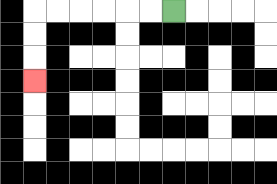{'start': '[7, 0]', 'end': '[1, 3]', 'path_directions': 'L,L,L,L,L,L,D,D,D', 'path_coordinates': '[[7, 0], [6, 0], [5, 0], [4, 0], [3, 0], [2, 0], [1, 0], [1, 1], [1, 2], [1, 3]]'}